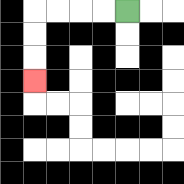{'start': '[5, 0]', 'end': '[1, 3]', 'path_directions': 'L,L,L,L,D,D,D', 'path_coordinates': '[[5, 0], [4, 0], [3, 0], [2, 0], [1, 0], [1, 1], [1, 2], [1, 3]]'}